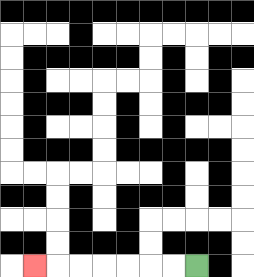{'start': '[8, 11]', 'end': '[1, 11]', 'path_directions': 'L,L,L,L,L,L,L', 'path_coordinates': '[[8, 11], [7, 11], [6, 11], [5, 11], [4, 11], [3, 11], [2, 11], [1, 11]]'}